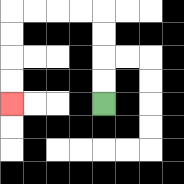{'start': '[4, 4]', 'end': '[0, 4]', 'path_directions': 'U,U,U,U,L,L,L,L,D,D,D,D', 'path_coordinates': '[[4, 4], [4, 3], [4, 2], [4, 1], [4, 0], [3, 0], [2, 0], [1, 0], [0, 0], [0, 1], [0, 2], [0, 3], [0, 4]]'}